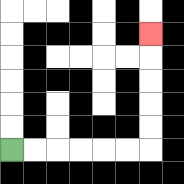{'start': '[0, 6]', 'end': '[6, 1]', 'path_directions': 'R,R,R,R,R,R,U,U,U,U,U', 'path_coordinates': '[[0, 6], [1, 6], [2, 6], [3, 6], [4, 6], [5, 6], [6, 6], [6, 5], [6, 4], [6, 3], [6, 2], [6, 1]]'}